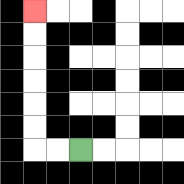{'start': '[3, 6]', 'end': '[1, 0]', 'path_directions': 'L,L,U,U,U,U,U,U', 'path_coordinates': '[[3, 6], [2, 6], [1, 6], [1, 5], [1, 4], [1, 3], [1, 2], [1, 1], [1, 0]]'}